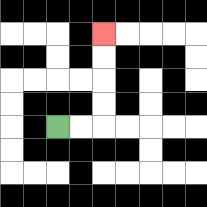{'start': '[2, 5]', 'end': '[4, 1]', 'path_directions': 'R,R,U,U,U,U', 'path_coordinates': '[[2, 5], [3, 5], [4, 5], [4, 4], [4, 3], [4, 2], [4, 1]]'}